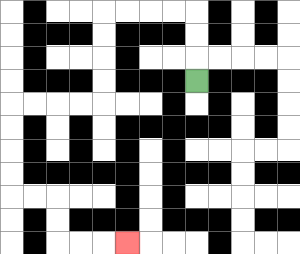{'start': '[8, 3]', 'end': '[5, 10]', 'path_directions': 'U,U,U,L,L,L,L,D,D,D,D,L,L,L,L,D,D,D,D,R,R,D,D,R,R,R', 'path_coordinates': '[[8, 3], [8, 2], [8, 1], [8, 0], [7, 0], [6, 0], [5, 0], [4, 0], [4, 1], [4, 2], [4, 3], [4, 4], [3, 4], [2, 4], [1, 4], [0, 4], [0, 5], [0, 6], [0, 7], [0, 8], [1, 8], [2, 8], [2, 9], [2, 10], [3, 10], [4, 10], [5, 10]]'}